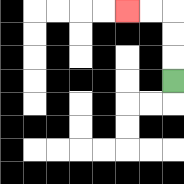{'start': '[7, 3]', 'end': '[5, 0]', 'path_directions': 'U,U,U,L,L', 'path_coordinates': '[[7, 3], [7, 2], [7, 1], [7, 0], [6, 0], [5, 0]]'}